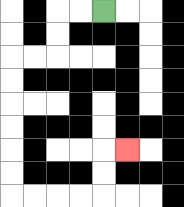{'start': '[4, 0]', 'end': '[5, 6]', 'path_directions': 'L,L,D,D,L,L,D,D,D,D,D,D,R,R,R,R,U,U,R', 'path_coordinates': '[[4, 0], [3, 0], [2, 0], [2, 1], [2, 2], [1, 2], [0, 2], [0, 3], [0, 4], [0, 5], [0, 6], [0, 7], [0, 8], [1, 8], [2, 8], [3, 8], [4, 8], [4, 7], [4, 6], [5, 6]]'}